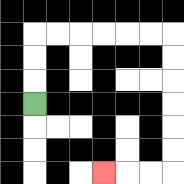{'start': '[1, 4]', 'end': '[4, 7]', 'path_directions': 'U,U,U,R,R,R,R,R,R,D,D,D,D,D,D,L,L,L', 'path_coordinates': '[[1, 4], [1, 3], [1, 2], [1, 1], [2, 1], [3, 1], [4, 1], [5, 1], [6, 1], [7, 1], [7, 2], [7, 3], [7, 4], [7, 5], [7, 6], [7, 7], [6, 7], [5, 7], [4, 7]]'}